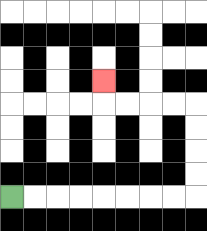{'start': '[0, 8]', 'end': '[4, 3]', 'path_directions': 'R,R,R,R,R,R,R,R,U,U,U,U,L,L,L,L,U', 'path_coordinates': '[[0, 8], [1, 8], [2, 8], [3, 8], [4, 8], [5, 8], [6, 8], [7, 8], [8, 8], [8, 7], [8, 6], [8, 5], [8, 4], [7, 4], [6, 4], [5, 4], [4, 4], [4, 3]]'}